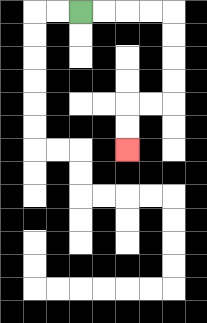{'start': '[3, 0]', 'end': '[5, 6]', 'path_directions': 'R,R,R,R,D,D,D,D,L,L,D,D', 'path_coordinates': '[[3, 0], [4, 0], [5, 0], [6, 0], [7, 0], [7, 1], [7, 2], [7, 3], [7, 4], [6, 4], [5, 4], [5, 5], [5, 6]]'}